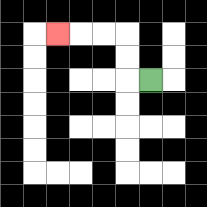{'start': '[6, 3]', 'end': '[2, 1]', 'path_directions': 'L,U,U,L,L,L', 'path_coordinates': '[[6, 3], [5, 3], [5, 2], [5, 1], [4, 1], [3, 1], [2, 1]]'}